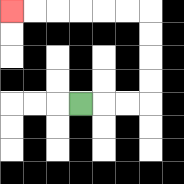{'start': '[3, 4]', 'end': '[0, 0]', 'path_directions': 'R,R,R,U,U,U,U,L,L,L,L,L,L', 'path_coordinates': '[[3, 4], [4, 4], [5, 4], [6, 4], [6, 3], [6, 2], [6, 1], [6, 0], [5, 0], [4, 0], [3, 0], [2, 0], [1, 0], [0, 0]]'}